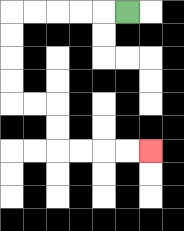{'start': '[5, 0]', 'end': '[6, 6]', 'path_directions': 'L,L,L,L,L,D,D,D,D,R,R,D,D,R,R,R,R', 'path_coordinates': '[[5, 0], [4, 0], [3, 0], [2, 0], [1, 0], [0, 0], [0, 1], [0, 2], [0, 3], [0, 4], [1, 4], [2, 4], [2, 5], [2, 6], [3, 6], [4, 6], [5, 6], [6, 6]]'}